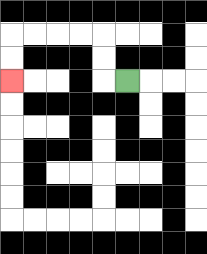{'start': '[5, 3]', 'end': '[0, 3]', 'path_directions': 'L,U,U,L,L,L,L,D,D', 'path_coordinates': '[[5, 3], [4, 3], [4, 2], [4, 1], [3, 1], [2, 1], [1, 1], [0, 1], [0, 2], [0, 3]]'}